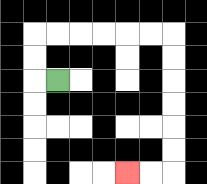{'start': '[2, 3]', 'end': '[5, 7]', 'path_directions': 'L,U,U,R,R,R,R,R,R,D,D,D,D,D,D,L,L', 'path_coordinates': '[[2, 3], [1, 3], [1, 2], [1, 1], [2, 1], [3, 1], [4, 1], [5, 1], [6, 1], [7, 1], [7, 2], [7, 3], [7, 4], [7, 5], [7, 6], [7, 7], [6, 7], [5, 7]]'}